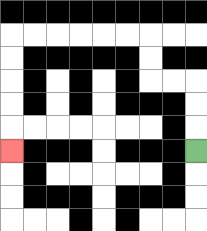{'start': '[8, 6]', 'end': '[0, 6]', 'path_directions': 'U,U,U,L,L,U,U,L,L,L,L,L,L,D,D,D,D,D', 'path_coordinates': '[[8, 6], [8, 5], [8, 4], [8, 3], [7, 3], [6, 3], [6, 2], [6, 1], [5, 1], [4, 1], [3, 1], [2, 1], [1, 1], [0, 1], [0, 2], [0, 3], [0, 4], [0, 5], [0, 6]]'}